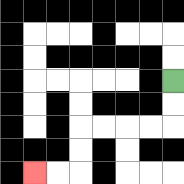{'start': '[7, 3]', 'end': '[1, 7]', 'path_directions': 'D,D,L,L,L,L,D,D,L,L', 'path_coordinates': '[[7, 3], [7, 4], [7, 5], [6, 5], [5, 5], [4, 5], [3, 5], [3, 6], [3, 7], [2, 7], [1, 7]]'}